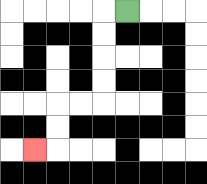{'start': '[5, 0]', 'end': '[1, 6]', 'path_directions': 'L,D,D,D,D,L,L,D,D,L', 'path_coordinates': '[[5, 0], [4, 0], [4, 1], [4, 2], [4, 3], [4, 4], [3, 4], [2, 4], [2, 5], [2, 6], [1, 6]]'}